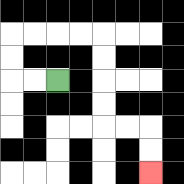{'start': '[2, 3]', 'end': '[6, 7]', 'path_directions': 'L,L,U,U,R,R,R,R,D,D,D,D,R,R,D,D', 'path_coordinates': '[[2, 3], [1, 3], [0, 3], [0, 2], [0, 1], [1, 1], [2, 1], [3, 1], [4, 1], [4, 2], [4, 3], [4, 4], [4, 5], [5, 5], [6, 5], [6, 6], [6, 7]]'}